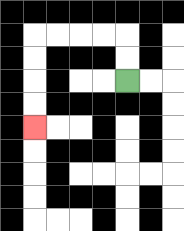{'start': '[5, 3]', 'end': '[1, 5]', 'path_directions': 'U,U,L,L,L,L,D,D,D,D', 'path_coordinates': '[[5, 3], [5, 2], [5, 1], [4, 1], [3, 1], [2, 1], [1, 1], [1, 2], [1, 3], [1, 4], [1, 5]]'}